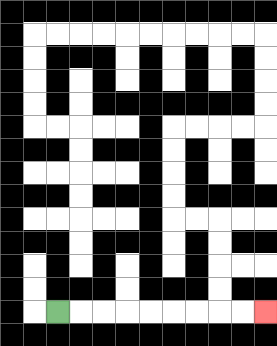{'start': '[2, 13]', 'end': '[11, 13]', 'path_directions': 'R,R,R,R,R,R,R,R,R', 'path_coordinates': '[[2, 13], [3, 13], [4, 13], [5, 13], [6, 13], [7, 13], [8, 13], [9, 13], [10, 13], [11, 13]]'}